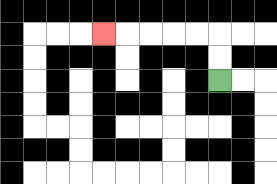{'start': '[9, 3]', 'end': '[4, 1]', 'path_directions': 'U,U,L,L,L,L,L', 'path_coordinates': '[[9, 3], [9, 2], [9, 1], [8, 1], [7, 1], [6, 1], [5, 1], [4, 1]]'}